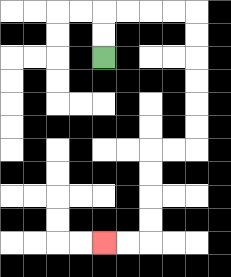{'start': '[4, 2]', 'end': '[4, 10]', 'path_directions': 'U,U,R,R,R,R,D,D,D,D,D,D,L,L,D,D,D,D,L,L', 'path_coordinates': '[[4, 2], [4, 1], [4, 0], [5, 0], [6, 0], [7, 0], [8, 0], [8, 1], [8, 2], [8, 3], [8, 4], [8, 5], [8, 6], [7, 6], [6, 6], [6, 7], [6, 8], [6, 9], [6, 10], [5, 10], [4, 10]]'}